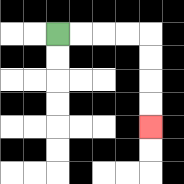{'start': '[2, 1]', 'end': '[6, 5]', 'path_directions': 'R,R,R,R,D,D,D,D', 'path_coordinates': '[[2, 1], [3, 1], [4, 1], [5, 1], [6, 1], [6, 2], [6, 3], [6, 4], [6, 5]]'}